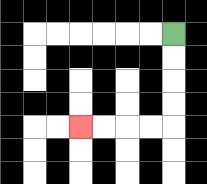{'start': '[7, 1]', 'end': '[3, 5]', 'path_directions': 'D,D,D,D,L,L,L,L', 'path_coordinates': '[[7, 1], [7, 2], [7, 3], [7, 4], [7, 5], [6, 5], [5, 5], [4, 5], [3, 5]]'}